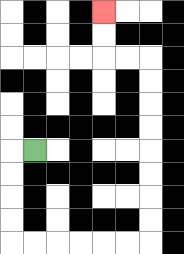{'start': '[1, 6]', 'end': '[4, 0]', 'path_directions': 'L,D,D,D,D,R,R,R,R,R,R,U,U,U,U,U,U,U,U,L,L,U,U', 'path_coordinates': '[[1, 6], [0, 6], [0, 7], [0, 8], [0, 9], [0, 10], [1, 10], [2, 10], [3, 10], [4, 10], [5, 10], [6, 10], [6, 9], [6, 8], [6, 7], [6, 6], [6, 5], [6, 4], [6, 3], [6, 2], [5, 2], [4, 2], [4, 1], [4, 0]]'}